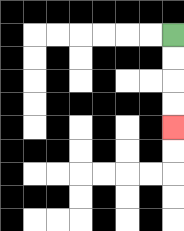{'start': '[7, 1]', 'end': '[7, 5]', 'path_directions': 'D,D,D,D', 'path_coordinates': '[[7, 1], [7, 2], [7, 3], [7, 4], [7, 5]]'}